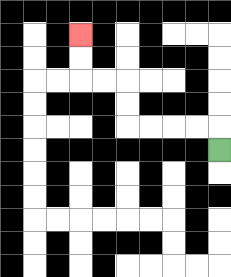{'start': '[9, 6]', 'end': '[3, 1]', 'path_directions': 'U,L,L,L,L,U,U,L,L,U,U', 'path_coordinates': '[[9, 6], [9, 5], [8, 5], [7, 5], [6, 5], [5, 5], [5, 4], [5, 3], [4, 3], [3, 3], [3, 2], [3, 1]]'}